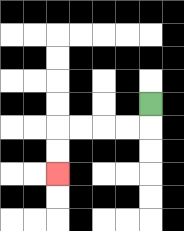{'start': '[6, 4]', 'end': '[2, 7]', 'path_directions': 'D,L,L,L,L,D,D', 'path_coordinates': '[[6, 4], [6, 5], [5, 5], [4, 5], [3, 5], [2, 5], [2, 6], [2, 7]]'}